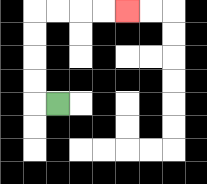{'start': '[2, 4]', 'end': '[5, 0]', 'path_directions': 'L,U,U,U,U,R,R,R,R', 'path_coordinates': '[[2, 4], [1, 4], [1, 3], [1, 2], [1, 1], [1, 0], [2, 0], [3, 0], [4, 0], [5, 0]]'}